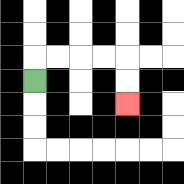{'start': '[1, 3]', 'end': '[5, 4]', 'path_directions': 'U,R,R,R,R,D,D', 'path_coordinates': '[[1, 3], [1, 2], [2, 2], [3, 2], [4, 2], [5, 2], [5, 3], [5, 4]]'}